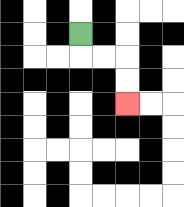{'start': '[3, 1]', 'end': '[5, 4]', 'path_directions': 'D,R,R,D,D', 'path_coordinates': '[[3, 1], [3, 2], [4, 2], [5, 2], [5, 3], [5, 4]]'}